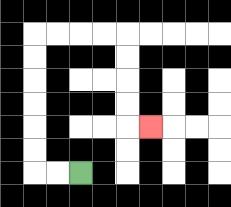{'start': '[3, 7]', 'end': '[6, 5]', 'path_directions': 'L,L,U,U,U,U,U,U,R,R,R,R,D,D,D,D,R', 'path_coordinates': '[[3, 7], [2, 7], [1, 7], [1, 6], [1, 5], [1, 4], [1, 3], [1, 2], [1, 1], [2, 1], [3, 1], [4, 1], [5, 1], [5, 2], [5, 3], [5, 4], [5, 5], [6, 5]]'}